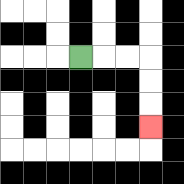{'start': '[3, 2]', 'end': '[6, 5]', 'path_directions': 'R,R,R,D,D,D', 'path_coordinates': '[[3, 2], [4, 2], [5, 2], [6, 2], [6, 3], [6, 4], [6, 5]]'}